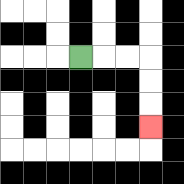{'start': '[3, 2]', 'end': '[6, 5]', 'path_directions': 'R,R,R,D,D,D', 'path_coordinates': '[[3, 2], [4, 2], [5, 2], [6, 2], [6, 3], [6, 4], [6, 5]]'}